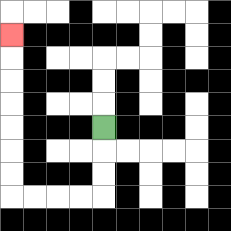{'start': '[4, 5]', 'end': '[0, 1]', 'path_directions': 'D,D,D,L,L,L,L,U,U,U,U,U,U,U', 'path_coordinates': '[[4, 5], [4, 6], [4, 7], [4, 8], [3, 8], [2, 8], [1, 8], [0, 8], [0, 7], [0, 6], [0, 5], [0, 4], [0, 3], [0, 2], [0, 1]]'}